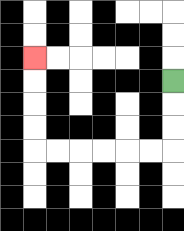{'start': '[7, 3]', 'end': '[1, 2]', 'path_directions': 'D,D,D,L,L,L,L,L,L,U,U,U,U', 'path_coordinates': '[[7, 3], [7, 4], [7, 5], [7, 6], [6, 6], [5, 6], [4, 6], [3, 6], [2, 6], [1, 6], [1, 5], [1, 4], [1, 3], [1, 2]]'}